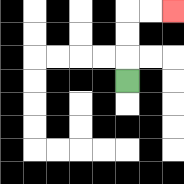{'start': '[5, 3]', 'end': '[7, 0]', 'path_directions': 'U,U,U,R,R', 'path_coordinates': '[[5, 3], [5, 2], [5, 1], [5, 0], [6, 0], [7, 0]]'}